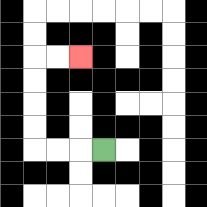{'start': '[4, 6]', 'end': '[3, 2]', 'path_directions': 'L,L,L,U,U,U,U,R,R', 'path_coordinates': '[[4, 6], [3, 6], [2, 6], [1, 6], [1, 5], [1, 4], [1, 3], [1, 2], [2, 2], [3, 2]]'}